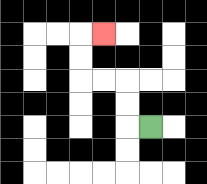{'start': '[6, 5]', 'end': '[4, 1]', 'path_directions': 'L,U,U,L,L,U,U,R', 'path_coordinates': '[[6, 5], [5, 5], [5, 4], [5, 3], [4, 3], [3, 3], [3, 2], [3, 1], [4, 1]]'}